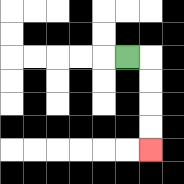{'start': '[5, 2]', 'end': '[6, 6]', 'path_directions': 'R,D,D,D,D', 'path_coordinates': '[[5, 2], [6, 2], [6, 3], [6, 4], [6, 5], [6, 6]]'}